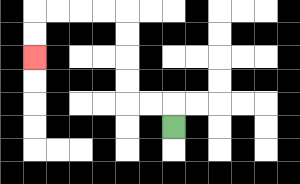{'start': '[7, 5]', 'end': '[1, 2]', 'path_directions': 'U,L,L,U,U,U,U,L,L,L,L,D,D', 'path_coordinates': '[[7, 5], [7, 4], [6, 4], [5, 4], [5, 3], [5, 2], [5, 1], [5, 0], [4, 0], [3, 0], [2, 0], [1, 0], [1, 1], [1, 2]]'}